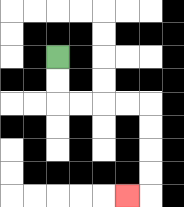{'start': '[2, 2]', 'end': '[5, 8]', 'path_directions': 'D,D,R,R,R,R,D,D,D,D,L', 'path_coordinates': '[[2, 2], [2, 3], [2, 4], [3, 4], [4, 4], [5, 4], [6, 4], [6, 5], [6, 6], [6, 7], [6, 8], [5, 8]]'}